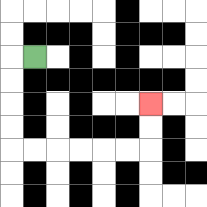{'start': '[1, 2]', 'end': '[6, 4]', 'path_directions': 'L,D,D,D,D,R,R,R,R,R,R,U,U', 'path_coordinates': '[[1, 2], [0, 2], [0, 3], [0, 4], [0, 5], [0, 6], [1, 6], [2, 6], [3, 6], [4, 6], [5, 6], [6, 6], [6, 5], [6, 4]]'}